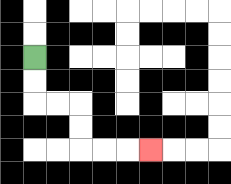{'start': '[1, 2]', 'end': '[6, 6]', 'path_directions': 'D,D,R,R,D,D,R,R,R', 'path_coordinates': '[[1, 2], [1, 3], [1, 4], [2, 4], [3, 4], [3, 5], [3, 6], [4, 6], [5, 6], [6, 6]]'}